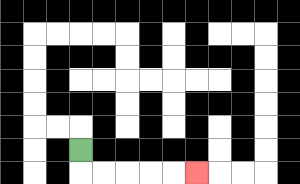{'start': '[3, 6]', 'end': '[8, 7]', 'path_directions': 'D,R,R,R,R,R', 'path_coordinates': '[[3, 6], [3, 7], [4, 7], [5, 7], [6, 7], [7, 7], [8, 7]]'}